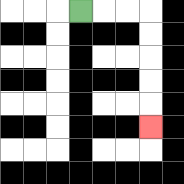{'start': '[3, 0]', 'end': '[6, 5]', 'path_directions': 'R,R,R,D,D,D,D,D', 'path_coordinates': '[[3, 0], [4, 0], [5, 0], [6, 0], [6, 1], [6, 2], [6, 3], [6, 4], [6, 5]]'}